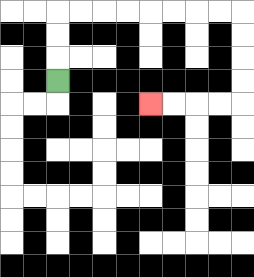{'start': '[2, 3]', 'end': '[6, 4]', 'path_directions': 'U,U,U,R,R,R,R,R,R,R,R,D,D,D,D,L,L,L,L', 'path_coordinates': '[[2, 3], [2, 2], [2, 1], [2, 0], [3, 0], [4, 0], [5, 0], [6, 0], [7, 0], [8, 0], [9, 0], [10, 0], [10, 1], [10, 2], [10, 3], [10, 4], [9, 4], [8, 4], [7, 4], [6, 4]]'}